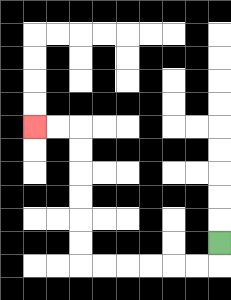{'start': '[9, 10]', 'end': '[1, 5]', 'path_directions': 'D,L,L,L,L,L,L,U,U,U,U,U,U,L,L', 'path_coordinates': '[[9, 10], [9, 11], [8, 11], [7, 11], [6, 11], [5, 11], [4, 11], [3, 11], [3, 10], [3, 9], [3, 8], [3, 7], [3, 6], [3, 5], [2, 5], [1, 5]]'}